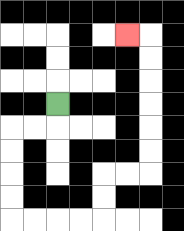{'start': '[2, 4]', 'end': '[5, 1]', 'path_directions': 'D,L,L,D,D,D,D,R,R,R,R,U,U,R,R,U,U,U,U,U,U,L', 'path_coordinates': '[[2, 4], [2, 5], [1, 5], [0, 5], [0, 6], [0, 7], [0, 8], [0, 9], [1, 9], [2, 9], [3, 9], [4, 9], [4, 8], [4, 7], [5, 7], [6, 7], [6, 6], [6, 5], [6, 4], [6, 3], [6, 2], [6, 1], [5, 1]]'}